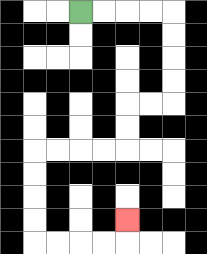{'start': '[3, 0]', 'end': '[5, 9]', 'path_directions': 'R,R,R,R,D,D,D,D,L,L,D,D,L,L,L,L,D,D,D,D,R,R,R,R,U', 'path_coordinates': '[[3, 0], [4, 0], [5, 0], [6, 0], [7, 0], [7, 1], [7, 2], [7, 3], [7, 4], [6, 4], [5, 4], [5, 5], [5, 6], [4, 6], [3, 6], [2, 6], [1, 6], [1, 7], [1, 8], [1, 9], [1, 10], [2, 10], [3, 10], [4, 10], [5, 10], [5, 9]]'}